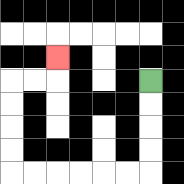{'start': '[6, 3]', 'end': '[2, 2]', 'path_directions': 'D,D,D,D,L,L,L,L,L,L,U,U,U,U,R,R,U', 'path_coordinates': '[[6, 3], [6, 4], [6, 5], [6, 6], [6, 7], [5, 7], [4, 7], [3, 7], [2, 7], [1, 7], [0, 7], [0, 6], [0, 5], [0, 4], [0, 3], [1, 3], [2, 3], [2, 2]]'}